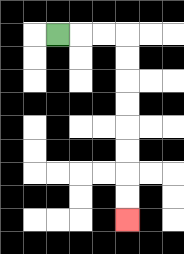{'start': '[2, 1]', 'end': '[5, 9]', 'path_directions': 'R,R,R,D,D,D,D,D,D,D,D', 'path_coordinates': '[[2, 1], [3, 1], [4, 1], [5, 1], [5, 2], [5, 3], [5, 4], [5, 5], [5, 6], [5, 7], [5, 8], [5, 9]]'}